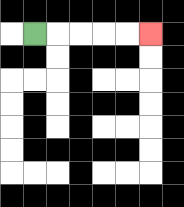{'start': '[1, 1]', 'end': '[6, 1]', 'path_directions': 'R,R,R,R,R', 'path_coordinates': '[[1, 1], [2, 1], [3, 1], [4, 1], [5, 1], [6, 1]]'}